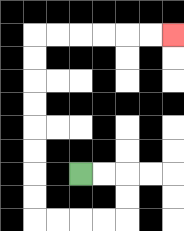{'start': '[3, 7]', 'end': '[7, 1]', 'path_directions': 'R,R,D,D,L,L,L,L,U,U,U,U,U,U,U,U,R,R,R,R,R,R', 'path_coordinates': '[[3, 7], [4, 7], [5, 7], [5, 8], [5, 9], [4, 9], [3, 9], [2, 9], [1, 9], [1, 8], [1, 7], [1, 6], [1, 5], [1, 4], [1, 3], [1, 2], [1, 1], [2, 1], [3, 1], [4, 1], [5, 1], [6, 1], [7, 1]]'}